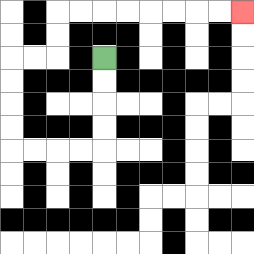{'start': '[4, 2]', 'end': '[10, 0]', 'path_directions': 'D,D,D,D,L,L,L,L,U,U,U,U,R,R,U,U,R,R,R,R,R,R,R,R', 'path_coordinates': '[[4, 2], [4, 3], [4, 4], [4, 5], [4, 6], [3, 6], [2, 6], [1, 6], [0, 6], [0, 5], [0, 4], [0, 3], [0, 2], [1, 2], [2, 2], [2, 1], [2, 0], [3, 0], [4, 0], [5, 0], [6, 0], [7, 0], [8, 0], [9, 0], [10, 0]]'}